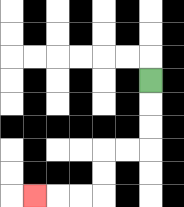{'start': '[6, 3]', 'end': '[1, 8]', 'path_directions': 'D,D,D,L,L,D,D,L,L,L', 'path_coordinates': '[[6, 3], [6, 4], [6, 5], [6, 6], [5, 6], [4, 6], [4, 7], [4, 8], [3, 8], [2, 8], [1, 8]]'}